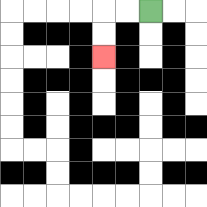{'start': '[6, 0]', 'end': '[4, 2]', 'path_directions': 'L,L,D,D', 'path_coordinates': '[[6, 0], [5, 0], [4, 0], [4, 1], [4, 2]]'}